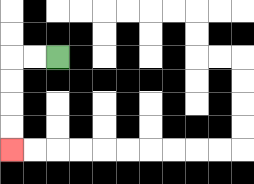{'start': '[2, 2]', 'end': '[0, 6]', 'path_directions': 'L,L,D,D,D,D', 'path_coordinates': '[[2, 2], [1, 2], [0, 2], [0, 3], [0, 4], [0, 5], [0, 6]]'}